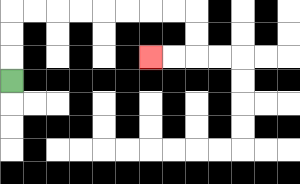{'start': '[0, 3]', 'end': '[6, 2]', 'path_directions': 'U,U,U,R,R,R,R,R,R,R,R,D,D,L,L', 'path_coordinates': '[[0, 3], [0, 2], [0, 1], [0, 0], [1, 0], [2, 0], [3, 0], [4, 0], [5, 0], [6, 0], [7, 0], [8, 0], [8, 1], [8, 2], [7, 2], [6, 2]]'}